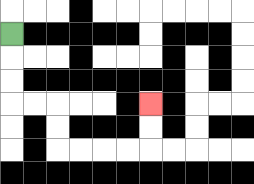{'start': '[0, 1]', 'end': '[6, 4]', 'path_directions': 'D,D,D,R,R,D,D,R,R,R,R,U,U', 'path_coordinates': '[[0, 1], [0, 2], [0, 3], [0, 4], [1, 4], [2, 4], [2, 5], [2, 6], [3, 6], [4, 6], [5, 6], [6, 6], [6, 5], [6, 4]]'}